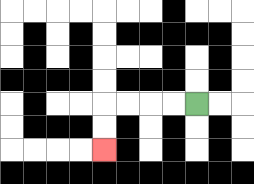{'start': '[8, 4]', 'end': '[4, 6]', 'path_directions': 'L,L,L,L,D,D', 'path_coordinates': '[[8, 4], [7, 4], [6, 4], [5, 4], [4, 4], [4, 5], [4, 6]]'}